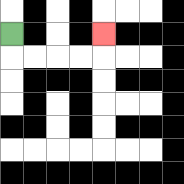{'start': '[0, 1]', 'end': '[4, 1]', 'path_directions': 'D,R,R,R,R,U', 'path_coordinates': '[[0, 1], [0, 2], [1, 2], [2, 2], [3, 2], [4, 2], [4, 1]]'}